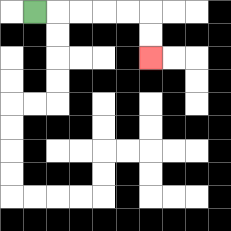{'start': '[1, 0]', 'end': '[6, 2]', 'path_directions': 'R,R,R,R,R,D,D', 'path_coordinates': '[[1, 0], [2, 0], [3, 0], [4, 0], [5, 0], [6, 0], [6, 1], [6, 2]]'}